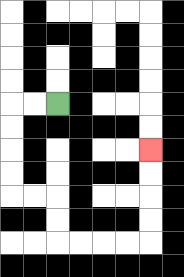{'start': '[2, 4]', 'end': '[6, 6]', 'path_directions': 'L,L,D,D,D,D,R,R,D,D,R,R,R,R,U,U,U,U', 'path_coordinates': '[[2, 4], [1, 4], [0, 4], [0, 5], [0, 6], [0, 7], [0, 8], [1, 8], [2, 8], [2, 9], [2, 10], [3, 10], [4, 10], [5, 10], [6, 10], [6, 9], [6, 8], [6, 7], [6, 6]]'}